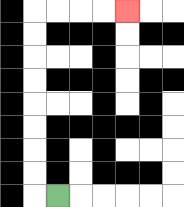{'start': '[2, 8]', 'end': '[5, 0]', 'path_directions': 'L,U,U,U,U,U,U,U,U,R,R,R,R', 'path_coordinates': '[[2, 8], [1, 8], [1, 7], [1, 6], [1, 5], [1, 4], [1, 3], [1, 2], [1, 1], [1, 0], [2, 0], [3, 0], [4, 0], [5, 0]]'}